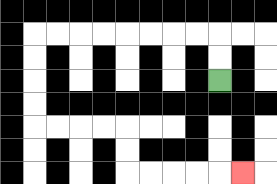{'start': '[9, 3]', 'end': '[10, 7]', 'path_directions': 'U,U,L,L,L,L,L,L,L,L,D,D,D,D,R,R,R,R,D,D,R,R,R,R,R', 'path_coordinates': '[[9, 3], [9, 2], [9, 1], [8, 1], [7, 1], [6, 1], [5, 1], [4, 1], [3, 1], [2, 1], [1, 1], [1, 2], [1, 3], [1, 4], [1, 5], [2, 5], [3, 5], [4, 5], [5, 5], [5, 6], [5, 7], [6, 7], [7, 7], [8, 7], [9, 7], [10, 7]]'}